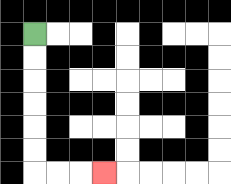{'start': '[1, 1]', 'end': '[4, 7]', 'path_directions': 'D,D,D,D,D,D,R,R,R', 'path_coordinates': '[[1, 1], [1, 2], [1, 3], [1, 4], [1, 5], [1, 6], [1, 7], [2, 7], [3, 7], [4, 7]]'}